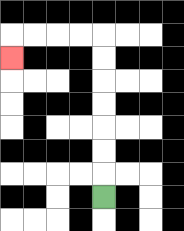{'start': '[4, 8]', 'end': '[0, 2]', 'path_directions': 'U,U,U,U,U,U,U,L,L,L,L,D', 'path_coordinates': '[[4, 8], [4, 7], [4, 6], [4, 5], [4, 4], [4, 3], [4, 2], [4, 1], [3, 1], [2, 1], [1, 1], [0, 1], [0, 2]]'}